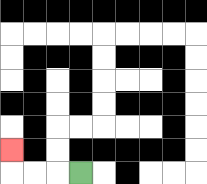{'start': '[3, 7]', 'end': '[0, 6]', 'path_directions': 'L,L,L,U', 'path_coordinates': '[[3, 7], [2, 7], [1, 7], [0, 7], [0, 6]]'}